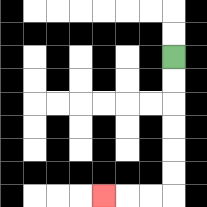{'start': '[7, 2]', 'end': '[4, 8]', 'path_directions': 'D,D,D,D,D,D,L,L,L', 'path_coordinates': '[[7, 2], [7, 3], [7, 4], [7, 5], [7, 6], [7, 7], [7, 8], [6, 8], [5, 8], [4, 8]]'}